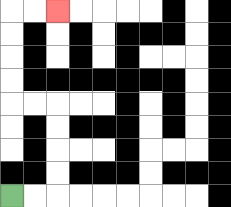{'start': '[0, 8]', 'end': '[2, 0]', 'path_directions': 'R,R,U,U,U,U,L,L,U,U,U,U,R,R', 'path_coordinates': '[[0, 8], [1, 8], [2, 8], [2, 7], [2, 6], [2, 5], [2, 4], [1, 4], [0, 4], [0, 3], [0, 2], [0, 1], [0, 0], [1, 0], [2, 0]]'}